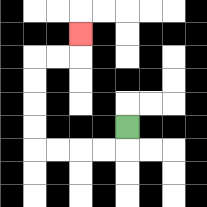{'start': '[5, 5]', 'end': '[3, 1]', 'path_directions': 'D,L,L,L,L,U,U,U,U,R,R,U', 'path_coordinates': '[[5, 5], [5, 6], [4, 6], [3, 6], [2, 6], [1, 6], [1, 5], [1, 4], [1, 3], [1, 2], [2, 2], [3, 2], [3, 1]]'}